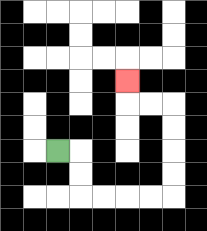{'start': '[2, 6]', 'end': '[5, 3]', 'path_directions': 'R,D,D,R,R,R,R,U,U,U,U,L,L,U', 'path_coordinates': '[[2, 6], [3, 6], [3, 7], [3, 8], [4, 8], [5, 8], [6, 8], [7, 8], [7, 7], [7, 6], [7, 5], [7, 4], [6, 4], [5, 4], [5, 3]]'}